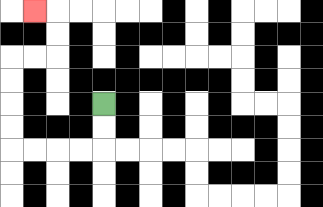{'start': '[4, 4]', 'end': '[1, 0]', 'path_directions': 'D,D,L,L,L,L,U,U,U,U,R,R,U,U,L', 'path_coordinates': '[[4, 4], [4, 5], [4, 6], [3, 6], [2, 6], [1, 6], [0, 6], [0, 5], [0, 4], [0, 3], [0, 2], [1, 2], [2, 2], [2, 1], [2, 0], [1, 0]]'}